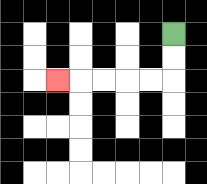{'start': '[7, 1]', 'end': '[2, 3]', 'path_directions': 'D,D,L,L,L,L,L', 'path_coordinates': '[[7, 1], [7, 2], [7, 3], [6, 3], [5, 3], [4, 3], [3, 3], [2, 3]]'}